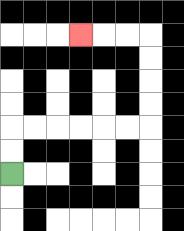{'start': '[0, 7]', 'end': '[3, 1]', 'path_directions': 'U,U,R,R,R,R,R,R,U,U,U,U,L,L,L', 'path_coordinates': '[[0, 7], [0, 6], [0, 5], [1, 5], [2, 5], [3, 5], [4, 5], [5, 5], [6, 5], [6, 4], [6, 3], [6, 2], [6, 1], [5, 1], [4, 1], [3, 1]]'}